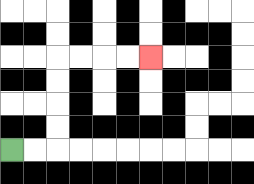{'start': '[0, 6]', 'end': '[6, 2]', 'path_directions': 'R,R,U,U,U,U,R,R,R,R', 'path_coordinates': '[[0, 6], [1, 6], [2, 6], [2, 5], [2, 4], [2, 3], [2, 2], [3, 2], [4, 2], [5, 2], [6, 2]]'}